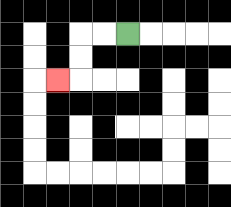{'start': '[5, 1]', 'end': '[2, 3]', 'path_directions': 'L,L,D,D,L', 'path_coordinates': '[[5, 1], [4, 1], [3, 1], [3, 2], [3, 3], [2, 3]]'}